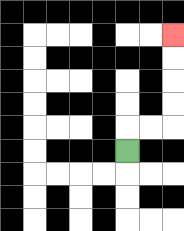{'start': '[5, 6]', 'end': '[7, 1]', 'path_directions': 'U,R,R,U,U,U,U', 'path_coordinates': '[[5, 6], [5, 5], [6, 5], [7, 5], [7, 4], [7, 3], [7, 2], [7, 1]]'}